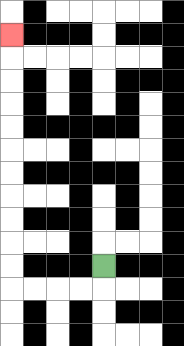{'start': '[4, 11]', 'end': '[0, 1]', 'path_directions': 'D,L,L,L,L,U,U,U,U,U,U,U,U,U,U,U', 'path_coordinates': '[[4, 11], [4, 12], [3, 12], [2, 12], [1, 12], [0, 12], [0, 11], [0, 10], [0, 9], [0, 8], [0, 7], [0, 6], [0, 5], [0, 4], [0, 3], [0, 2], [0, 1]]'}